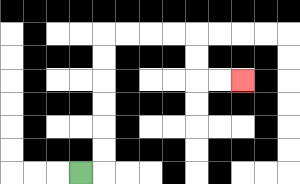{'start': '[3, 7]', 'end': '[10, 3]', 'path_directions': 'R,U,U,U,U,U,U,R,R,R,R,D,D,R,R', 'path_coordinates': '[[3, 7], [4, 7], [4, 6], [4, 5], [4, 4], [4, 3], [4, 2], [4, 1], [5, 1], [6, 1], [7, 1], [8, 1], [8, 2], [8, 3], [9, 3], [10, 3]]'}